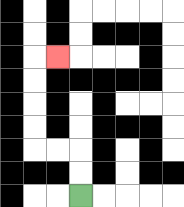{'start': '[3, 8]', 'end': '[2, 2]', 'path_directions': 'U,U,L,L,U,U,U,U,R', 'path_coordinates': '[[3, 8], [3, 7], [3, 6], [2, 6], [1, 6], [1, 5], [1, 4], [1, 3], [1, 2], [2, 2]]'}